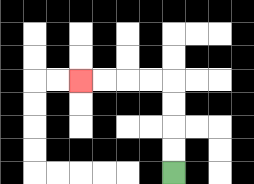{'start': '[7, 7]', 'end': '[3, 3]', 'path_directions': 'U,U,U,U,L,L,L,L', 'path_coordinates': '[[7, 7], [7, 6], [7, 5], [7, 4], [7, 3], [6, 3], [5, 3], [4, 3], [3, 3]]'}